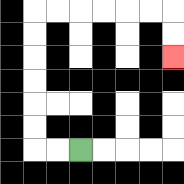{'start': '[3, 6]', 'end': '[7, 2]', 'path_directions': 'L,L,U,U,U,U,U,U,R,R,R,R,R,R,D,D', 'path_coordinates': '[[3, 6], [2, 6], [1, 6], [1, 5], [1, 4], [1, 3], [1, 2], [1, 1], [1, 0], [2, 0], [3, 0], [4, 0], [5, 0], [6, 0], [7, 0], [7, 1], [7, 2]]'}